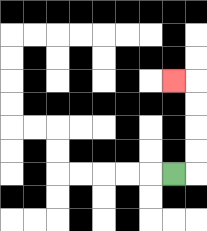{'start': '[7, 7]', 'end': '[7, 3]', 'path_directions': 'R,U,U,U,U,L', 'path_coordinates': '[[7, 7], [8, 7], [8, 6], [8, 5], [8, 4], [8, 3], [7, 3]]'}